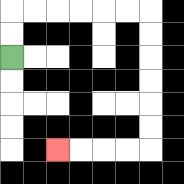{'start': '[0, 2]', 'end': '[2, 6]', 'path_directions': 'U,U,R,R,R,R,R,R,D,D,D,D,D,D,L,L,L,L', 'path_coordinates': '[[0, 2], [0, 1], [0, 0], [1, 0], [2, 0], [3, 0], [4, 0], [5, 0], [6, 0], [6, 1], [6, 2], [6, 3], [6, 4], [6, 5], [6, 6], [5, 6], [4, 6], [3, 6], [2, 6]]'}